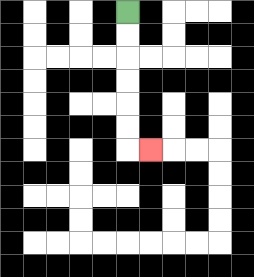{'start': '[5, 0]', 'end': '[6, 6]', 'path_directions': 'D,D,D,D,D,D,R', 'path_coordinates': '[[5, 0], [5, 1], [5, 2], [5, 3], [5, 4], [5, 5], [5, 6], [6, 6]]'}